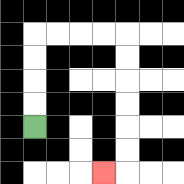{'start': '[1, 5]', 'end': '[4, 7]', 'path_directions': 'U,U,U,U,R,R,R,R,D,D,D,D,D,D,L', 'path_coordinates': '[[1, 5], [1, 4], [1, 3], [1, 2], [1, 1], [2, 1], [3, 1], [4, 1], [5, 1], [5, 2], [5, 3], [5, 4], [5, 5], [5, 6], [5, 7], [4, 7]]'}